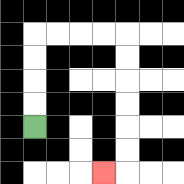{'start': '[1, 5]', 'end': '[4, 7]', 'path_directions': 'U,U,U,U,R,R,R,R,D,D,D,D,D,D,L', 'path_coordinates': '[[1, 5], [1, 4], [1, 3], [1, 2], [1, 1], [2, 1], [3, 1], [4, 1], [5, 1], [5, 2], [5, 3], [5, 4], [5, 5], [5, 6], [5, 7], [4, 7]]'}